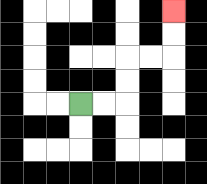{'start': '[3, 4]', 'end': '[7, 0]', 'path_directions': 'R,R,U,U,R,R,U,U', 'path_coordinates': '[[3, 4], [4, 4], [5, 4], [5, 3], [5, 2], [6, 2], [7, 2], [7, 1], [7, 0]]'}